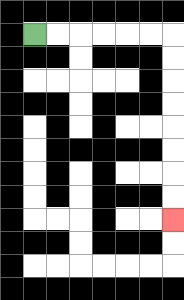{'start': '[1, 1]', 'end': '[7, 9]', 'path_directions': 'R,R,R,R,R,R,D,D,D,D,D,D,D,D', 'path_coordinates': '[[1, 1], [2, 1], [3, 1], [4, 1], [5, 1], [6, 1], [7, 1], [7, 2], [7, 3], [7, 4], [7, 5], [7, 6], [7, 7], [7, 8], [7, 9]]'}